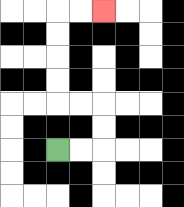{'start': '[2, 6]', 'end': '[4, 0]', 'path_directions': 'R,R,U,U,L,L,U,U,U,U,R,R', 'path_coordinates': '[[2, 6], [3, 6], [4, 6], [4, 5], [4, 4], [3, 4], [2, 4], [2, 3], [2, 2], [2, 1], [2, 0], [3, 0], [4, 0]]'}